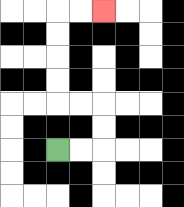{'start': '[2, 6]', 'end': '[4, 0]', 'path_directions': 'R,R,U,U,L,L,U,U,U,U,R,R', 'path_coordinates': '[[2, 6], [3, 6], [4, 6], [4, 5], [4, 4], [3, 4], [2, 4], [2, 3], [2, 2], [2, 1], [2, 0], [3, 0], [4, 0]]'}